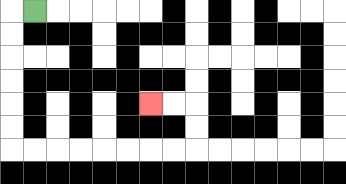{'start': '[1, 0]', 'end': '[6, 4]', 'path_directions': 'L,D,D,D,D,D,D,R,R,R,R,R,R,R,R,U,U,L,L', 'path_coordinates': '[[1, 0], [0, 0], [0, 1], [0, 2], [0, 3], [0, 4], [0, 5], [0, 6], [1, 6], [2, 6], [3, 6], [4, 6], [5, 6], [6, 6], [7, 6], [8, 6], [8, 5], [8, 4], [7, 4], [6, 4]]'}